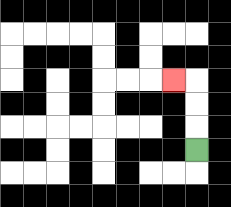{'start': '[8, 6]', 'end': '[7, 3]', 'path_directions': 'U,U,U,L', 'path_coordinates': '[[8, 6], [8, 5], [8, 4], [8, 3], [7, 3]]'}